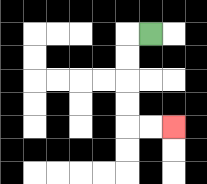{'start': '[6, 1]', 'end': '[7, 5]', 'path_directions': 'L,D,D,D,D,R,R', 'path_coordinates': '[[6, 1], [5, 1], [5, 2], [5, 3], [5, 4], [5, 5], [6, 5], [7, 5]]'}